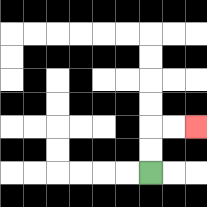{'start': '[6, 7]', 'end': '[8, 5]', 'path_directions': 'U,U,R,R', 'path_coordinates': '[[6, 7], [6, 6], [6, 5], [7, 5], [8, 5]]'}